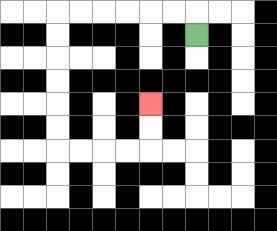{'start': '[8, 1]', 'end': '[6, 4]', 'path_directions': 'U,L,L,L,L,L,L,D,D,D,D,D,D,R,R,R,R,U,U', 'path_coordinates': '[[8, 1], [8, 0], [7, 0], [6, 0], [5, 0], [4, 0], [3, 0], [2, 0], [2, 1], [2, 2], [2, 3], [2, 4], [2, 5], [2, 6], [3, 6], [4, 6], [5, 6], [6, 6], [6, 5], [6, 4]]'}